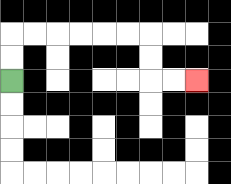{'start': '[0, 3]', 'end': '[8, 3]', 'path_directions': 'U,U,R,R,R,R,R,R,D,D,R,R', 'path_coordinates': '[[0, 3], [0, 2], [0, 1], [1, 1], [2, 1], [3, 1], [4, 1], [5, 1], [6, 1], [6, 2], [6, 3], [7, 3], [8, 3]]'}